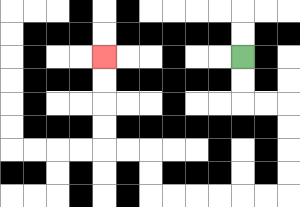{'start': '[10, 2]', 'end': '[4, 2]', 'path_directions': 'D,D,R,R,D,D,D,D,L,L,L,L,L,L,U,U,L,L,U,U,U,U', 'path_coordinates': '[[10, 2], [10, 3], [10, 4], [11, 4], [12, 4], [12, 5], [12, 6], [12, 7], [12, 8], [11, 8], [10, 8], [9, 8], [8, 8], [7, 8], [6, 8], [6, 7], [6, 6], [5, 6], [4, 6], [4, 5], [4, 4], [4, 3], [4, 2]]'}